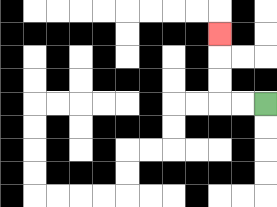{'start': '[11, 4]', 'end': '[9, 1]', 'path_directions': 'L,L,U,U,U', 'path_coordinates': '[[11, 4], [10, 4], [9, 4], [9, 3], [9, 2], [9, 1]]'}